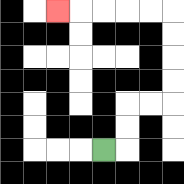{'start': '[4, 6]', 'end': '[2, 0]', 'path_directions': 'R,U,U,R,R,U,U,U,U,L,L,L,L,L', 'path_coordinates': '[[4, 6], [5, 6], [5, 5], [5, 4], [6, 4], [7, 4], [7, 3], [7, 2], [7, 1], [7, 0], [6, 0], [5, 0], [4, 0], [3, 0], [2, 0]]'}